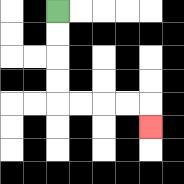{'start': '[2, 0]', 'end': '[6, 5]', 'path_directions': 'D,D,D,D,R,R,R,R,D', 'path_coordinates': '[[2, 0], [2, 1], [2, 2], [2, 3], [2, 4], [3, 4], [4, 4], [5, 4], [6, 4], [6, 5]]'}